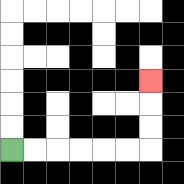{'start': '[0, 6]', 'end': '[6, 3]', 'path_directions': 'R,R,R,R,R,R,U,U,U', 'path_coordinates': '[[0, 6], [1, 6], [2, 6], [3, 6], [4, 6], [5, 6], [6, 6], [6, 5], [6, 4], [6, 3]]'}